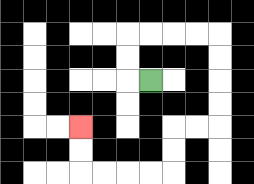{'start': '[6, 3]', 'end': '[3, 5]', 'path_directions': 'L,U,U,R,R,R,R,D,D,D,D,L,L,D,D,L,L,L,L,U,U', 'path_coordinates': '[[6, 3], [5, 3], [5, 2], [5, 1], [6, 1], [7, 1], [8, 1], [9, 1], [9, 2], [9, 3], [9, 4], [9, 5], [8, 5], [7, 5], [7, 6], [7, 7], [6, 7], [5, 7], [4, 7], [3, 7], [3, 6], [3, 5]]'}